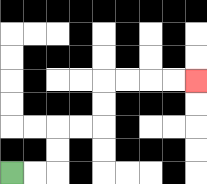{'start': '[0, 7]', 'end': '[8, 3]', 'path_directions': 'R,R,U,U,R,R,U,U,R,R,R,R', 'path_coordinates': '[[0, 7], [1, 7], [2, 7], [2, 6], [2, 5], [3, 5], [4, 5], [4, 4], [4, 3], [5, 3], [6, 3], [7, 3], [8, 3]]'}